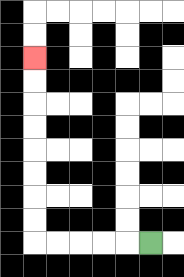{'start': '[6, 10]', 'end': '[1, 2]', 'path_directions': 'L,L,L,L,L,U,U,U,U,U,U,U,U', 'path_coordinates': '[[6, 10], [5, 10], [4, 10], [3, 10], [2, 10], [1, 10], [1, 9], [1, 8], [1, 7], [1, 6], [1, 5], [1, 4], [1, 3], [1, 2]]'}